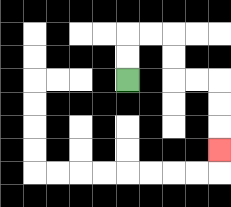{'start': '[5, 3]', 'end': '[9, 6]', 'path_directions': 'U,U,R,R,D,D,R,R,D,D,D', 'path_coordinates': '[[5, 3], [5, 2], [5, 1], [6, 1], [7, 1], [7, 2], [7, 3], [8, 3], [9, 3], [9, 4], [9, 5], [9, 6]]'}